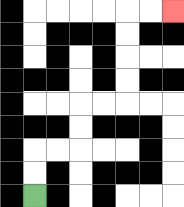{'start': '[1, 8]', 'end': '[7, 0]', 'path_directions': 'U,U,R,R,U,U,R,R,U,U,U,U,R,R', 'path_coordinates': '[[1, 8], [1, 7], [1, 6], [2, 6], [3, 6], [3, 5], [3, 4], [4, 4], [5, 4], [5, 3], [5, 2], [5, 1], [5, 0], [6, 0], [7, 0]]'}